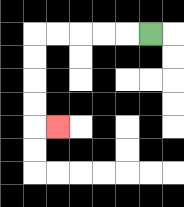{'start': '[6, 1]', 'end': '[2, 5]', 'path_directions': 'L,L,L,L,L,D,D,D,D,R', 'path_coordinates': '[[6, 1], [5, 1], [4, 1], [3, 1], [2, 1], [1, 1], [1, 2], [1, 3], [1, 4], [1, 5], [2, 5]]'}